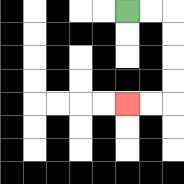{'start': '[5, 0]', 'end': '[5, 4]', 'path_directions': 'R,R,D,D,D,D,L,L', 'path_coordinates': '[[5, 0], [6, 0], [7, 0], [7, 1], [7, 2], [7, 3], [7, 4], [6, 4], [5, 4]]'}